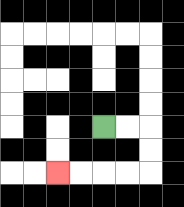{'start': '[4, 5]', 'end': '[2, 7]', 'path_directions': 'R,R,D,D,L,L,L,L', 'path_coordinates': '[[4, 5], [5, 5], [6, 5], [6, 6], [6, 7], [5, 7], [4, 7], [3, 7], [2, 7]]'}